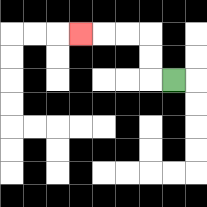{'start': '[7, 3]', 'end': '[3, 1]', 'path_directions': 'L,U,U,L,L,L', 'path_coordinates': '[[7, 3], [6, 3], [6, 2], [6, 1], [5, 1], [4, 1], [3, 1]]'}